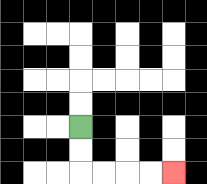{'start': '[3, 5]', 'end': '[7, 7]', 'path_directions': 'D,D,R,R,R,R', 'path_coordinates': '[[3, 5], [3, 6], [3, 7], [4, 7], [5, 7], [6, 7], [7, 7]]'}